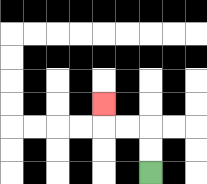{'start': '[6, 7]', 'end': '[4, 4]', 'path_directions': 'U,U,L,L,U', 'path_coordinates': '[[6, 7], [6, 6], [6, 5], [5, 5], [4, 5], [4, 4]]'}